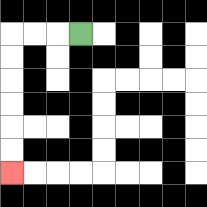{'start': '[3, 1]', 'end': '[0, 7]', 'path_directions': 'L,L,L,D,D,D,D,D,D', 'path_coordinates': '[[3, 1], [2, 1], [1, 1], [0, 1], [0, 2], [0, 3], [0, 4], [0, 5], [0, 6], [0, 7]]'}